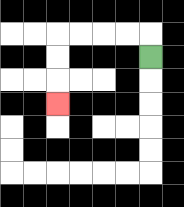{'start': '[6, 2]', 'end': '[2, 4]', 'path_directions': 'U,L,L,L,L,D,D,D', 'path_coordinates': '[[6, 2], [6, 1], [5, 1], [4, 1], [3, 1], [2, 1], [2, 2], [2, 3], [2, 4]]'}